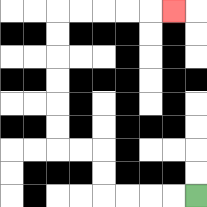{'start': '[8, 8]', 'end': '[7, 0]', 'path_directions': 'L,L,L,L,U,U,L,L,U,U,U,U,U,U,R,R,R,R,R', 'path_coordinates': '[[8, 8], [7, 8], [6, 8], [5, 8], [4, 8], [4, 7], [4, 6], [3, 6], [2, 6], [2, 5], [2, 4], [2, 3], [2, 2], [2, 1], [2, 0], [3, 0], [4, 0], [5, 0], [6, 0], [7, 0]]'}